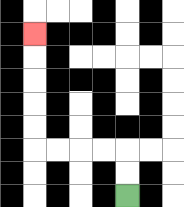{'start': '[5, 8]', 'end': '[1, 1]', 'path_directions': 'U,U,L,L,L,L,U,U,U,U,U', 'path_coordinates': '[[5, 8], [5, 7], [5, 6], [4, 6], [3, 6], [2, 6], [1, 6], [1, 5], [1, 4], [1, 3], [1, 2], [1, 1]]'}